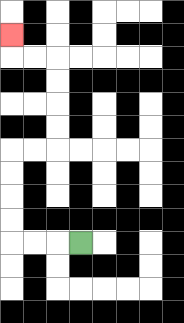{'start': '[3, 10]', 'end': '[0, 1]', 'path_directions': 'L,L,L,U,U,U,U,R,R,U,U,U,U,L,L,U', 'path_coordinates': '[[3, 10], [2, 10], [1, 10], [0, 10], [0, 9], [0, 8], [0, 7], [0, 6], [1, 6], [2, 6], [2, 5], [2, 4], [2, 3], [2, 2], [1, 2], [0, 2], [0, 1]]'}